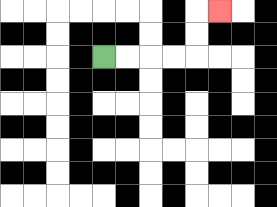{'start': '[4, 2]', 'end': '[9, 0]', 'path_directions': 'R,R,R,R,U,U,R', 'path_coordinates': '[[4, 2], [5, 2], [6, 2], [7, 2], [8, 2], [8, 1], [8, 0], [9, 0]]'}